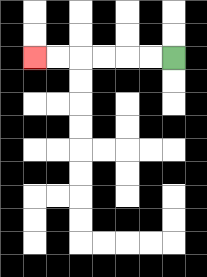{'start': '[7, 2]', 'end': '[1, 2]', 'path_directions': 'L,L,L,L,L,L', 'path_coordinates': '[[7, 2], [6, 2], [5, 2], [4, 2], [3, 2], [2, 2], [1, 2]]'}